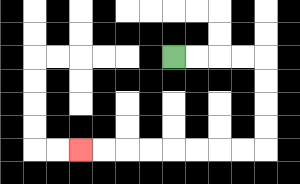{'start': '[7, 2]', 'end': '[3, 6]', 'path_directions': 'R,R,R,R,D,D,D,D,L,L,L,L,L,L,L,L', 'path_coordinates': '[[7, 2], [8, 2], [9, 2], [10, 2], [11, 2], [11, 3], [11, 4], [11, 5], [11, 6], [10, 6], [9, 6], [8, 6], [7, 6], [6, 6], [5, 6], [4, 6], [3, 6]]'}